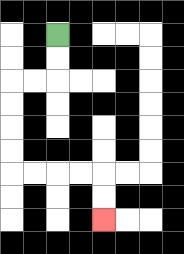{'start': '[2, 1]', 'end': '[4, 9]', 'path_directions': 'D,D,L,L,D,D,D,D,R,R,R,R,D,D', 'path_coordinates': '[[2, 1], [2, 2], [2, 3], [1, 3], [0, 3], [0, 4], [0, 5], [0, 6], [0, 7], [1, 7], [2, 7], [3, 7], [4, 7], [4, 8], [4, 9]]'}